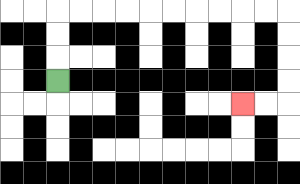{'start': '[2, 3]', 'end': '[10, 4]', 'path_directions': 'U,U,U,R,R,R,R,R,R,R,R,R,R,D,D,D,D,L,L', 'path_coordinates': '[[2, 3], [2, 2], [2, 1], [2, 0], [3, 0], [4, 0], [5, 0], [6, 0], [7, 0], [8, 0], [9, 0], [10, 0], [11, 0], [12, 0], [12, 1], [12, 2], [12, 3], [12, 4], [11, 4], [10, 4]]'}